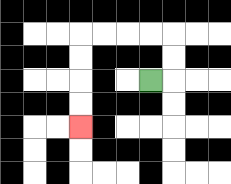{'start': '[6, 3]', 'end': '[3, 5]', 'path_directions': 'R,U,U,L,L,L,L,D,D,D,D', 'path_coordinates': '[[6, 3], [7, 3], [7, 2], [7, 1], [6, 1], [5, 1], [4, 1], [3, 1], [3, 2], [3, 3], [3, 4], [3, 5]]'}